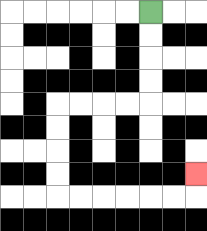{'start': '[6, 0]', 'end': '[8, 7]', 'path_directions': 'D,D,D,D,L,L,L,L,D,D,D,D,R,R,R,R,R,R,U', 'path_coordinates': '[[6, 0], [6, 1], [6, 2], [6, 3], [6, 4], [5, 4], [4, 4], [3, 4], [2, 4], [2, 5], [2, 6], [2, 7], [2, 8], [3, 8], [4, 8], [5, 8], [6, 8], [7, 8], [8, 8], [8, 7]]'}